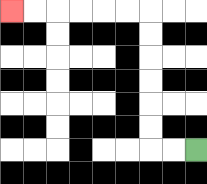{'start': '[8, 6]', 'end': '[0, 0]', 'path_directions': 'L,L,U,U,U,U,U,U,L,L,L,L,L,L', 'path_coordinates': '[[8, 6], [7, 6], [6, 6], [6, 5], [6, 4], [6, 3], [6, 2], [6, 1], [6, 0], [5, 0], [4, 0], [3, 0], [2, 0], [1, 0], [0, 0]]'}